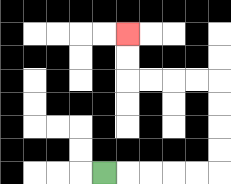{'start': '[4, 7]', 'end': '[5, 1]', 'path_directions': 'R,R,R,R,R,U,U,U,U,L,L,L,L,U,U', 'path_coordinates': '[[4, 7], [5, 7], [6, 7], [7, 7], [8, 7], [9, 7], [9, 6], [9, 5], [9, 4], [9, 3], [8, 3], [7, 3], [6, 3], [5, 3], [5, 2], [5, 1]]'}